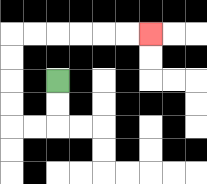{'start': '[2, 3]', 'end': '[6, 1]', 'path_directions': 'D,D,L,L,U,U,U,U,R,R,R,R,R,R', 'path_coordinates': '[[2, 3], [2, 4], [2, 5], [1, 5], [0, 5], [0, 4], [0, 3], [0, 2], [0, 1], [1, 1], [2, 1], [3, 1], [4, 1], [5, 1], [6, 1]]'}